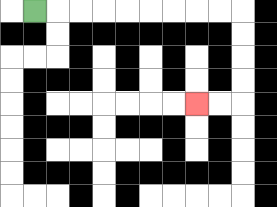{'start': '[1, 0]', 'end': '[8, 4]', 'path_directions': 'R,R,R,R,R,R,R,R,R,D,D,D,D,L,L', 'path_coordinates': '[[1, 0], [2, 0], [3, 0], [4, 0], [5, 0], [6, 0], [7, 0], [8, 0], [9, 0], [10, 0], [10, 1], [10, 2], [10, 3], [10, 4], [9, 4], [8, 4]]'}